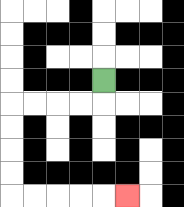{'start': '[4, 3]', 'end': '[5, 8]', 'path_directions': 'D,L,L,L,L,D,D,D,D,R,R,R,R,R', 'path_coordinates': '[[4, 3], [4, 4], [3, 4], [2, 4], [1, 4], [0, 4], [0, 5], [0, 6], [0, 7], [0, 8], [1, 8], [2, 8], [3, 8], [4, 8], [5, 8]]'}